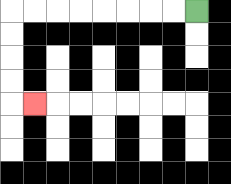{'start': '[8, 0]', 'end': '[1, 4]', 'path_directions': 'L,L,L,L,L,L,L,L,D,D,D,D,R', 'path_coordinates': '[[8, 0], [7, 0], [6, 0], [5, 0], [4, 0], [3, 0], [2, 0], [1, 0], [0, 0], [0, 1], [0, 2], [0, 3], [0, 4], [1, 4]]'}